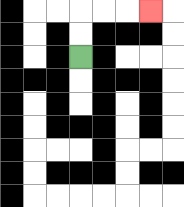{'start': '[3, 2]', 'end': '[6, 0]', 'path_directions': 'U,U,R,R,R', 'path_coordinates': '[[3, 2], [3, 1], [3, 0], [4, 0], [5, 0], [6, 0]]'}